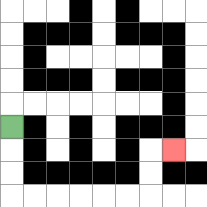{'start': '[0, 5]', 'end': '[7, 6]', 'path_directions': 'D,D,D,R,R,R,R,R,R,U,U,R', 'path_coordinates': '[[0, 5], [0, 6], [0, 7], [0, 8], [1, 8], [2, 8], [3, 8], [4, 8], [5, 8], [6, 8], [6, 7], [6, 6], [7, 6]]'}